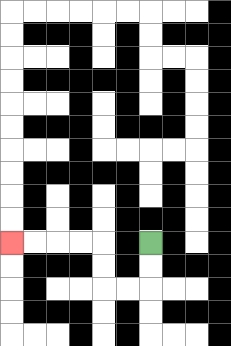{'start': '[6, 10]', 'end': '[0, 10]', 'path_directions': 'D,D,L,L,U,U,L,L,L,L', 'path_coordinates': '[[6, 10], [6, 11], [6, 12], [5, 12], [4, 12], [4, 11], [4, 10], [3, 10], [2, 10], [1, 10], [0, 10]]'}